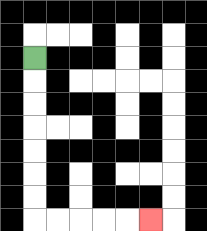{'start': '[1, 2]', 'end': '[6, 9]', 'path_directions': 'D,D,D,D,D,D,D,R,R,R,R,R', 'path_coordinates': '[[1, 2], [1, 3], [1, 4], [1, 5], [1, 6], [1, 7], [1, 8], [1, 9], [2, 9], [3, 9], [4, 9], [5, 9], [6, 9]]'}